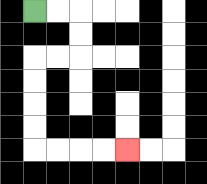{'start': '[1, 0]', 'end': '[5, 6]', 'path_directions': 'R,R,D,D,L,L,D,D,D,D,R,R,R,R', 'path_coordinates': '[[1, 0], [2, 0], [3, 0], [3, 1], [3, 2], [2, 2], [1, 2], [1, 3], [1, 4], [1, 5], [1, 6], [2, 6], [3, 6], [4, 6], [5, 6]]'}